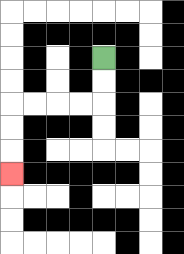{'start': '[4, 2]', 'end': '[0, 7]', 'path_directions': 'D,D,L,L,L,L,D,D,D', 'path_coordinates': '[[4, 2], [4, 3], [4, 4], [3, 4], [2, 4], [1, 4], [0, 4], [0, 5], [0, 6], [0, 7]]'}